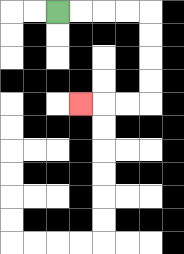{'start': '[2, 0]', 'end': '[3, 4]', 'path_directions': 'R,R,R,R,D,D,D,D,L,L,L', 'path_coordinates': '[[2, 0], [3, 0], [4, 0], [5, 0], [6, 0], [6, 1], [6, 2], [6, 3], [6, 4], [5, 4], [4, 4], [3, 4]]'}